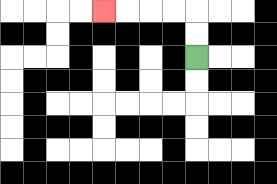{'start': '[8, 2]', 'end': '[4, 0]', 'path_directions': 'U,U,L,L,L,L', 'path_coordinates': '[[8, 2], [8, 1], [8, 0], [7, 0], [6, 0], [5, 0], [4, 0]]'}